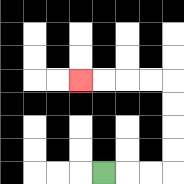{'start': '[4, 7]', 'end': '[3, 3]', 'path_directions': 'R,R,R,U,U,U,U,L,L,L,L', 'path_coordinates': '[[4, 7], [5, 7], [6, 7], [7, 7], [7, 6], [7, 5], [7, 4], [7, 3], [6, 3], [5, 3], [4, 3], [3, 3]]'}